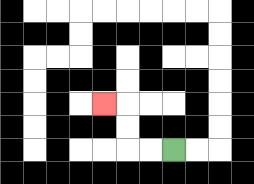{'start': '[7, 6]', 'end': '[4, 4]', 'path_directions': 'L,L,U,U,L', 'path_coordinates': '[[7, 6], [6, 6], [5, 6], [5, 5], [5, 4], [4, 4]]'}